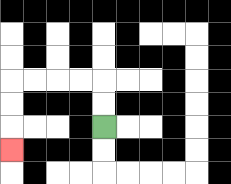{'start': '[4, 5]', 'end': '[0, 6]', 'path_directions': 'U,U,L,L,L,L,D,D,D', 'path_coordinates': '[[4, 5], [4, 4], [4, 3], [3, 3], [2, 3], [1, 3], [0, 3], [0, 4], [0, 5], [0, 6]]'}